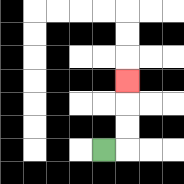{'start': '[4, 6]', 'end': '[5, 3]', 'path_directions': 'R,U,U,U', 'path_coordinates': '[[4, 6], [5, 6], [5, 5], [5, 4], [5, 3]]'}